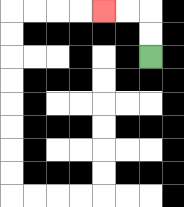{'start': '[6, 2]', 'end': '[4, 0]', 'path_directions': 'U,U,L,L', 'path_coordinates': '[[6, 2], [6, 1], [6, 0], [5, 0], [4, 0]]'}